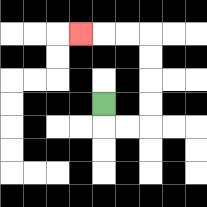{'start': '[4, 4]', 'end': '[3, 1]', 'path_directions': 'D,R,R,U,U,U,U,L,L,L', 'path_coordinates': '[[4, 4], [4, 5], [5, 5], [6, 5], [6, 4], [6, 3], [6, 2], [6, 1], [5, 1], [4, 1], [3, 1]]'}